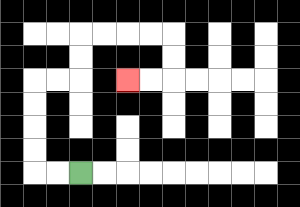{'start': '[3, 7]', 'end': '[5, 3]', 'path_directions': 'L,L,U,U,U,U,R,R,U,U,R,R,R,R,D,D,L,L', 'path_coordinates': '[[3, 7], [2, 7], [1, 7], [1, 6], [1, 5], [1, 4], [1, 3], [2, 3], [3, 3], [3, 2], [3, 1], [4, 1], [5, 1], [6, 1], [7, 1], [7, 2], [7, 3], [6, 3], [5, 3]]'}